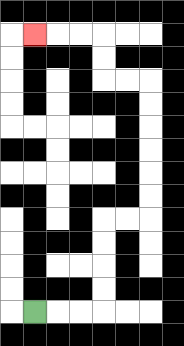{'start': '[1, 13]', 'end': '[1, 1]', 'path_directions': 'R,R,R,U,U,U,U,R,R,U,U,U,U,U,U,L,L,U,U,L,L,L', 'path_coordinates': '[[1, 13], [2, 13], [3, 13], [4, 13], [4, 12], [4, 11], [4, 10], [4, 9], [5, 9], [6, 9], [6, 8], [6, 7], [6, 6], [6, 5], [6, 4], [6, 3], [5, 3], [4, 3], [4, 2], [4, 1], [3, 1], [2, 1], [1, 1]]'}